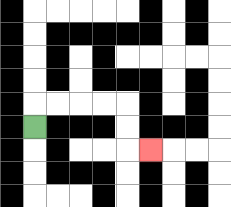{'start': '[1, 5]', 'end': '[6, 6]', 'path_directions': 'U,R,R,R,R,D,D,R', 'path_coordinates': '[[1, 5], [1, 4], [2, 4], [3, 4], [4, 4], [5, 4], [5, 5], [5, 6], [6, 6]]'}